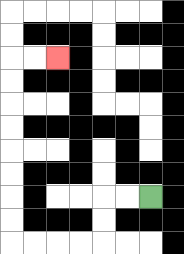{'start': '[6, 8]', 'end': '[2, 2]', 'path_directions': 'L,L,D,D,L,L,L,L,U,U,U,U,U,U,U,U,R,R', 'path_coordinates': '[[6, 8], [5, 8], [4, 8], [4, 9], [4, 10], [3, 10], [2, 10], [1, 10], [0, 10], [0, 9], [0, 8], [0, 7], [0, 6], [0, 5], [0, 4], [0, 3], [0, 2], [1, 2], [2, 2]]'}